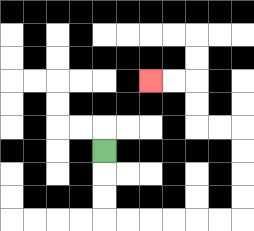{'start': '[4, 6]', 'end': '[6, 3]', 'path_directions': 'D,D,D,R,R,R,R,R,R,U,U,U,U,L,L,U,U,L,L', 'path_coordinates': '[[4, 6], [4, 7], [4, 8], [4, 9], [5, 9], [6, 9], [7, 9], [8, 9], [9, 9], [10, 9], [10, 8], [10, 7], [10, 6], [10, 5], [9, 5], [8, 5], [8, 4], [8, 3], [7, 3], [6, 3]]'}